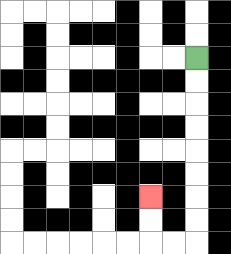{'start': '[8, 2]', 'end': '[6, 8]', 'path_directions': 'D,D,D,D,D,D,D,D,L,L,U,U', 'path_coordinates': '[[8, 2], [8, 3], [8, 4], [8, 5], [8, 6], [8, 7], [8, 8], [8, 9], [8, 10], [7, 10], [6, 10], [6, 9], [6, 8]]'}